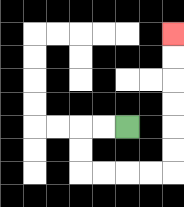{'start': '[5, 5]', 'end': '[7, 1]', 'path_directions': 'L,L,D,D,R,R,R,R,U,U,U,U,U,U', 'path_coordinates': '[[5, 5], [4, 5], [3, 5], [3, 6], [3, 7], [4, 7], [5, 7], [6, 7], [7, 7], [7, 6], [7, 5], [7, 4], [7, 3], [7, 2], [7, 1]]'}